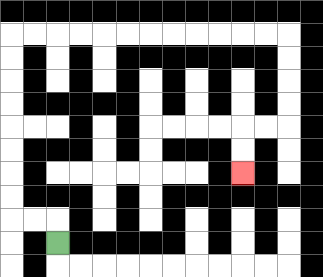{'start': '[2, 10]', 'end': '[10, 7]', 'path_directions': 'U,L,L,U,U,U,U,U,U,U,U,R,R,R,R,R,R,R,R,R,R,R,R,D,D,D,D,L,L,D,D', 'path_coordinates': '[[2, 10], [2, 9], [1, 9], [0, 9], [0, 8], [0, 7], [0, 6], [0, 5], [0, 4], [0, 3], [0, 2], [0, 1], [1, 1], [2, 1], [3, 1], [4, 1], [5, 1], [6, 1], [7, 1], [8, 1], [9, 1], [10, 1], [11, 1], [12, 1], [12, 2], [12, 3], [12, 4], [12, 5], [11, 5], [10, 5], [10, 6], [10, 7]]'}